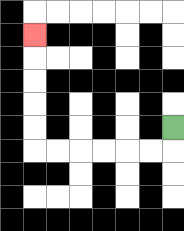{'start': '[7, 5]', 'end': '[1, 1]', 'path_directions': 'D,L,L,L,L,L,L,U,U,U,U,U', 'path_coordinates': '[[7, 5], [7, 6], [6, 6], [5, 6], [4, 6], [3, 6], [2, 6], [1, 6], [1, 5], [1, 4], [1, 3], [1, 2], [1, 1]]'}